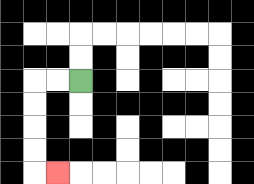{'start': '[3, 3]', 'end': '[2, 7]', 'path_directions': 'L,L,D,D,D,D,R', 'path_coordinates': '[[3, 3], [2, 3], [1, 3], [1, 4], [1, 5], [1, 6], [1, 7], [2, 7]]'}